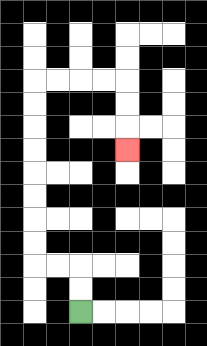{'start': '[3, 13]', 'end': '[5, 6]', 'path_directions': 'U,U,L,L,U,U,U,U,U,U,U,U,R,R,R,R,D,D,D', 'path_coordinates': '[[3, 13], [3, 12], [3, 11], [2, 11], [1, 11], [1, 10], [1, 9], [1, 8], [1, 7], [1, 6], [1, 5], [1, 4], [1, 3], [2, 3], [3, 3], [4, 3], [5, 3], [5, 4], [5, 5], [5, 6]]'}